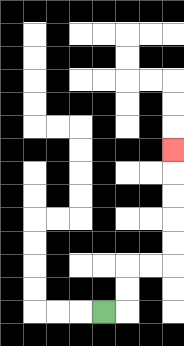{'start': '[4, 13]', 'end': '[7, 6]', 'path_directions': 'R,U,U,R,R,U,U,U,U,U', 'path_coordinates': '[[4, 13], [5, 13], [5, 12], [5, 11], [6, 11], [7, 11], [7, 10], [7, 9], [7, 8], [7, 7], [7, 6]]'}